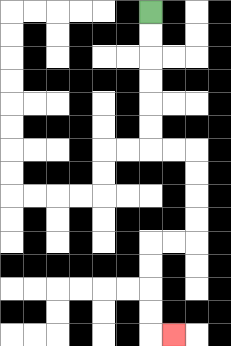{'start': '[6, 0]', 'end': '[7, 14]', 'path_directions': 'D,D,D,D,D,D,R,R,D,D,D,D,L,L,D,D,D,D,R', 'path_coordinates': '[[6, 0], [6, 1], [6, 2], [6, 3], [6, 4], [6, 5], [6, 6], [7, 6], [8, 6], [8, 7], [8, 8], [8, 9], [8, 10], [7, 10], [6, 10], [6, 11], [6, 12], [6, 13], [6, 14], [7, 14]]'}